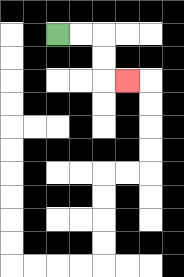{'start': '[2, 1]', 'end': '[5, 3]', 'path_directions': 'R,R,D,D,R', 'path_coordinates': '[[2, 1], [3, 1], [4, 1], [4, 2], [4, 3], [5, 3]]'}